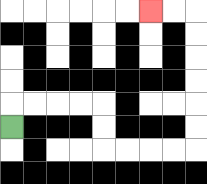{'start': '[0, 5]', 'end': '[6, 0]', 'path_directions': 'U,R,R,R,R,D,D,R,R,R,R,U,U,U,U,U,U,L,L', 'path_coordinates': '[[0, 5], [0, 4], [1, 4], [2, 4], [3, 4], [4, 4], [4, 5], [4, 6], [5, 6], [6, 6], [7, 6], [8, 6], [8, 5], [8, 4], [8, 3], [8, 2], [8, 1], [8, 0], [7, 0], [6, 0]]'}